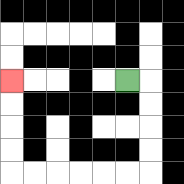{'start': '[5, 3]', 'end': '[0, 3]', 'path_directions': 'R,D,D,D,D,L,L,L,L,L,L,U,U,U,U', 'path_coordinates': '[[5, 3], [6, 3], [6, 4], [6, 5], [6, 6], [6, 7], [5, 7], [4, 7], [3, 7], [2, 7], [1, 7], [0, 7], [0, 6], [0, 5], [0, 4], [0, 3]]'}